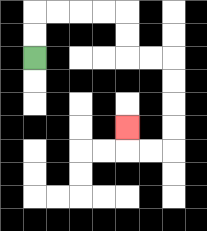{'start': '[1, 2]', 'end': '[5, 5]', 'path_directions': 'U,U,R,R,R,R,D,D,R,R,D,D,D,D,L,L,U', 'path_coordinates': '[[1, 2], [1, 1], [1, 0], [2, 0], [3, 0], [4, 0], [5, 0], [5, 1], [5, 2], [6, 2], [7, 2], [7, 3], [7, 4], [7, 5], [7, 6], [6, 6], [5, 6], [5, 5]]'}